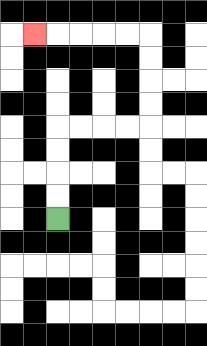{'start': '[2, 9]', 'end': '[1, 1]', 'path_directions': 'U,U,U,U,R,R,R,R,U,U,U,U,L,L,L,L,L', 'path_coordinates': '[[2, 9], [2, 8], [2, 7], [2, 6], [2, 5], [3, 5], [4, 5], [5, 5], [6, 5], [6, 4], [6, 3], [6, 2], [6, 1], [5, 1], [4, 1], [3, 1], [2, 1], [1, 1]]'}